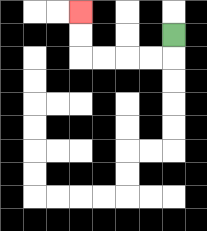{'start': '[7, 1]', 'end': '[3, 0]', 'path_directions': 'D,L,L,L,L,U,U', 'path_coordinates': '[[7, 1], [7, 2], [6, 2], [5, 2], [4, 2], [3, 2], [3, 1], [3, 0]]'}